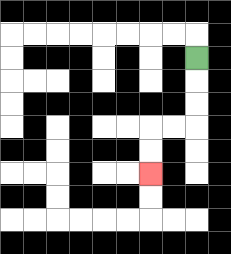{'start': '[8, 2]', 'end': '[6, 7]', 'path_directions': 'D,D,D,L,L,D,D', 'path_coordinates': '[[8, 2], [8, 3], [8, 4], [8, 5], [7, 5], [6, 5], [6, 6], [6, 7]]'}